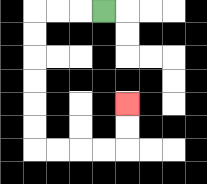{'start': '[4, 0]', 'end': '[5, 4]', 'path_directions': 'L,L,L,D,D,D,D,D,D,R,R,R,R,U,U', 'path_coordinates': '[[4, 0], [3, 0], [2, 0], [1, 0], [1, 1], [1, 2], [1, 3], [1, 4], [1, 5], [1, 6], [2, 6], [3, 6], [4, 6], [5, 6], [5, 5], [5, 4]]'}